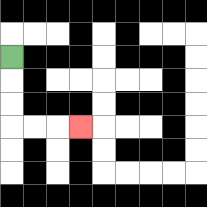{'start': '[0, 2]', 'end': '[3, 5]', 'path_directions': 'D,D,D,R,R,R', 'path_coordinates': '[[0, 2], [0, 3], [0, 4], [0, 5], [1, 5], [2, 5], [3, 5]]'}